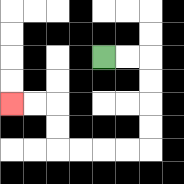{'start': '[4, 2]', 'end': '[0, 4]', 'path_directions': 'R,R,D,D,D,D,L,L,L,L,U,U,L,L', 'path_coordinates': '[[4, 2], [5, 2], [6, 2], [6, 3], [6, 4], [6, 5], [6, 6], [5, 6], [4, 6], [3, 6], [2, 6], [2, 5], [2, 4], [1, 4], [0, 4]]'}